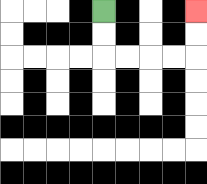{'start': '[4, 0]', 'end': '[8, 0]', 'path_directions': 'D,D,R,R,R,R,U,U', 'path_coordinates': '[[4, 0], [4, 1], [4, 2], [5, 2], [6, 2], [7, 2], [8, 2], [8, 1], [8, 0]]'}